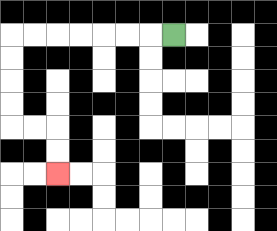{'start': '[7, 1]', 'end': '[2, 7]', 'path_directions': 'L,L,L,L,L,L,L,D,D,D,D,R,R,D,D', 'path_coordinates': '[[7, 1], [6, 1], [5, 1], [4, 1], [3, 1], [2, 1], [1, 1], [0, 1], [0, 2], [0, 3], [0, 4], [0, 5], [1, 5], [2, 5], [2, 6], [2, 7]]'}